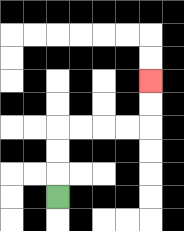{'start': '[2, 8]', 'end': '[6, 3]', 'path_directions': 'U,U,U,R,R,R,R,U,U', 'path_coordinates': '[[2, 8], [2, 7], [2, 6], [2, 5], [3, 5], [4, 5], [5, 5], [6, 5], [6, 4], [6, 3]]'}